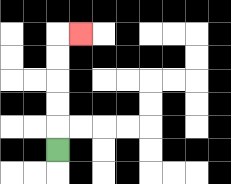{'start': '[2, 6]', 'end': '[3, 1]', 'path_directions': 'U,U,U,U,U,R', 'path_coordinates': '[[2, 6], [2, 5], [2, 4], [2, 3], [2, 2], [2, 1], [3, 1]]'}